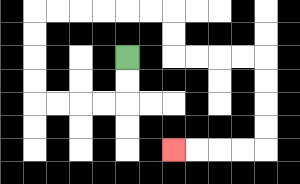{'start': '[5, 2]', 'end': '[7, 6]', 'path_directions': 'D,D,L,L,L,L,U,U,U,U,R,R,R,R,R,R,D,D,R,R,R,R,D,D,D,D,L,L,L,L', 'path_coordinates': '[[5, 2], [5, 3], [5, 4], [4, 4], [3, 4], [2, 4], [1, 4], [1, 3], [1, 2], [1, 1], [1, 0], [2, 0], [3, 0], [4, 0], [5, 0], [6, 0], [7, 0], [7, 1], [7, 2], [8, 2], [9, 2], [10, 2], [11, 2], [11, 3], [11, 4], [11, 5], [11, 6], [10, 6], [9, 6], [8, 6], [7, 6]]'}